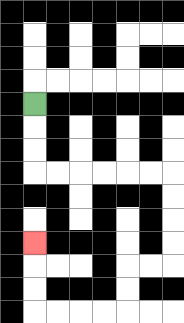{'start': '[1, 4]', 'end': '[1, 10]', 'path_directions': 'D,D,D,R,R,R,R,R,R,D,D,D,D,L,L,D,D,L,L,L,L,U,U,U', 'path_coordinates': '[[1, 4], [1, 5], [1, 6], [1, 7], [2, 7], [3, 7], [4, 7], [5, 7], [6, 7], [7, 7], [7, 8], [7, 9], [7, 10], [7, 11], [6, 11], [5, 11], [5, 12], [5, 13], [4, 13], [3, 13], [2, 13], [1, 13], [1, 12], [1, 11], [1, 10]]'}